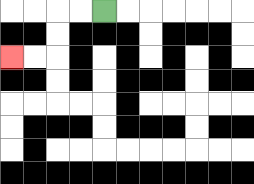{'start': '[4, 0]', 'end': '[0, 2]', 'path_directions': 'L,L,D,D,L,L', 'path_coordinates': '[[4, 0], [3, 0], [2, 0], [2, 1], [2, 2], [1, 2], [0, 2]]'}